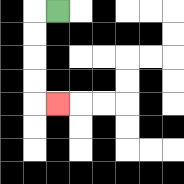{'start': '[2, 0]', 'end': '[2, 4]', 'path_directions': 'L,D,D,D,D,R', 'path_coordinates': '[[2, 0], [1, 0], [1, 1], [1, 2], [1, 3], [1, 4], [2, 4]]'}